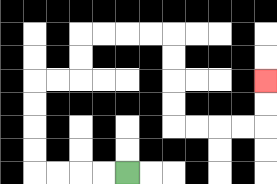{'start': '[5, 7]', 'end': '[11, 3]', 'path_directions': 'L,L,L,L,U,U,U,U,R,R,U,U,R,R,R,R,D,D,D,D,R,R,R,R,U,U', 'path_coordinates': '[[5, 7], [4, 7], [3, 7], [2, 7], [1, 7], [1, 6], [1, 5], [1, 4], [1, 3], [2, 3], [3, 3], [3, 2], [3, 1], [4, 1], [5, 1], [6, 1], [7, 1], [7, 2], [7, 3], [7, 4], [7, 5], [8, 5], [9, 5], [10, 5], [11, 5], [11, 4], [11, 3]]'}